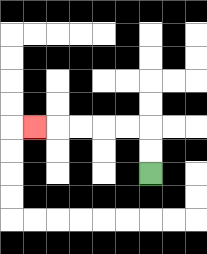{'start': '[6, 7]', 'end': '[1, 5]', 'path_directions': 'U,U,L,L,L,L,L', 'path_coordinates': '[[6, 7], [6, 6], [6, 5], [5, 5], [4, 5], [3, 5], [2, 5], [1, 5]]'}